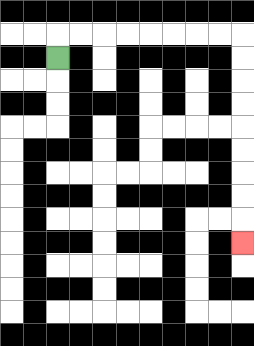{'start': '[2, 2]', 'end': '[10, 10]', 'path_directions': 'U,R,R,R,R,R,R,R,R,D,D,D,D,D,D,D,D,D', 'path_coordinates': '[[2, 2], [2, 1], [3, 1], [4, 1], [5, 1], [6, 1], [7, 1], [8, 1], [9, 1], [10, 1], [10, 2], [10, 3], [10, 4], [10, 5], [10, 6], [10, 7], [10, 8], [10, 9], [10, 10]]'}